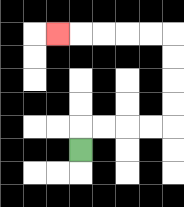{'start': '[3, 6]', 'end': '[2, 1]', 'path_directions': 'U,R,R,R,R,U,U,U,U,L,L,L,L,L', 'path_coordinates': '[[3, 6], [3, 5], [4, 5], [5, 5], [6, 5], [7, 5], [7, 4], [7, 3], [7, 2], [7, 1], [6, 1], [5, 1], [4, 1], [3, 1], [2, 1]]'}